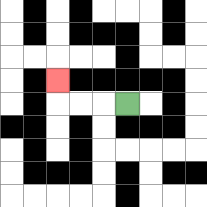{'start': '[5, 4]', 'end': '[2, 3]', 'path_directions': 'L,L,L,U', 'path_coordinates': '[[5, 4], [4, 4], [3, 4], [2, 4], [2, 3]]'}